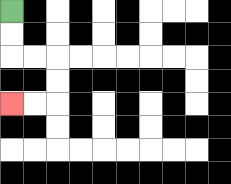{'start': '[0, 0]', 'end': '[0, 4]', 'path_directions': 'D,D,R,R,D,D,L,L', 'path_coordinates': '[[0, 0], [0, 1], [0, 2], [1, 2], [2, 2], [2, 3], [2, 4], [1, 4], [0, 4]]'}